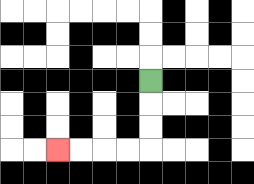{'start': '[6, 3]', 'end': '[2, 6]', 'path_directions': 'D,D,D,L,L,L,L', 'path_coordinates': '[[6, 3], [6, 4], [6, 5], [6, 6], [5, 6], [4, 6], [3, 6], [2, 6]]'}